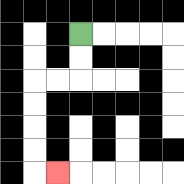{'start': '[3, 1]', 'end': '[2, 7]', 'path_directions': 'D,D,L,L,D,D,D,D,R', 'path_coordinates': '[[3, 1], [3, 2], [3, 3], [2, 3], [1, 3], [1, 4], [1, 5], [1, 6], [1, 7], [2, 7]]'}